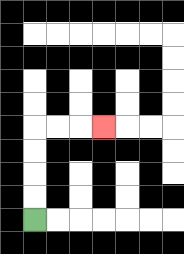{'start': '[1, 9]', 'end': '[4, 5]', 'path_directions': 'U,U,U,U,R,R,R', 'path_coordinates': '[[1, 9], [1, 8], [1, 7], [1, 6], [1, 5], [2, 5], [3, 5], [4, 5]]'}